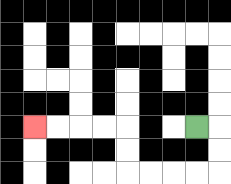{'start': '[8, 5]', 'end': '[1, 5]', 'path_directions': 'R,D,D,L,L,L,L,U,U,L,L,L,L', 'path_coordinates': '[[8, 5], [9, 5], [9, 6], [9, 7], [8, 7], [7, 7], [6, 7], [5, 7], [5, 6], [5, 5], [4, 5], [3, 5], [2, 5], [1, 5]]'}